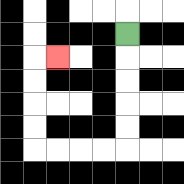{'start': '[5, 1]', 'end': '[2, 2]', 'path_directions': 'D,D,D,D,D,L,L,L,L,U,U,U,U,R', 'path_coordinates': '[[5, 1], [5, 2], [5, 3], [5, 4], [5, 5], [5, 6], [4, 6], [3, 6], [2, 6], [1, 6], [1, 5], [1, 4], [1, 3], [1, 2], [2, 2]]'}